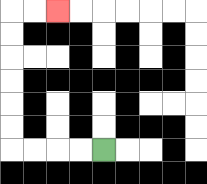{'start': '[4, 6]', 'end': '[2, 0]', 'path_directions': 'L,L,L,L,U,U,U,U,U,U,R,R', 'path_coordinates': '[[4, 6], [3, 6], [2, 6], [1, 6], [0, 6], [0, 5], [0, 4], [0, 3], [0, 2], [0, 1], [0, 0], [1, 0], [2, 0]]'}